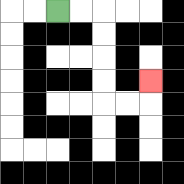{'start': '[2, 0]', 'end': '[6, 3]', 'path_directions': 'R,R,D,D,D,D,R,R,U', 'path_coordinates': '[[2, 0], [3, 0], [4, 0], [4, 1], [4, 2], [4, 3], [4, 4], [5, 4], [6, 4], [6, 3]]'}